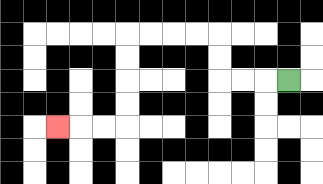{'start': '[12, 3]', 'end': '[2, 5]', 'path_directions': 'L,L,L,U,U,L,L,L,L,D,D,D,D,L,L,L', 'path_coordinates': '[[12, 3], [11, 3], [10, 3], [9, 3], [9, 2], [9, 1], [8, 1], [7, 1], [6, 1], [5, 1], [5, 2], [5, 3], [5, 4], [5, 5], [4, 5], [3, 5], [2, 5]]'}